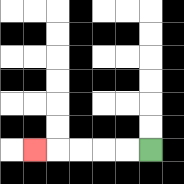{'start': '[6, 6]', 'end': '[1, 6]', 'path_directions': 'L,L,L,L,L', 'path_coordinates': '[[6, 6], [5, 6], [4, 6], [3, 6], [2, 6], [1, 6]]'}